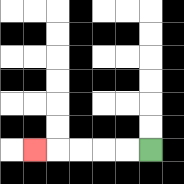{'start': '[6, 6]', 'end': '[1, 6]', 'path_directions': 'L,L,L,L,L', 'path_coordinates': '[[6, 6], [5, 6], [4, 6], [3, 6], [2, 6], [1, 6]]'}